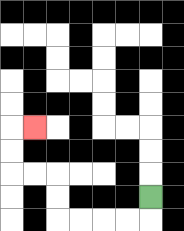{'start': '[6, 8]', 'end': '[1, 5]', 'path_directions': 'D,L,L,L,L,U,U,L,L,U,U,R', 'path_coordinates': '[[6, 8], [6, 9], [5, 9], [4, 9], [3, 9], [2, 9], [2, 8], [2, 7], [1, 7], [0, 7], [0, 6], [0, 5], [1, 5]]'}